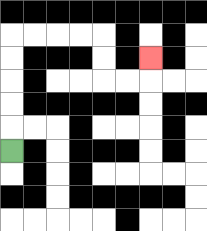{'start': '[0, 6]', 'end': '[6, 2]', 'path_directions': 'U,U,U,U,U,R,R,R,R,D,D,R,R,U', 'path_coordinates': '[[0, 6], [0, 5], [0, 4], [0, 3], [0, 2], [0, 1], [1, 1], [2, 1], [3, 1], [4, 1], [4, 2], [4, 3], [5, 3], [6, 3], [6, 2]]'}